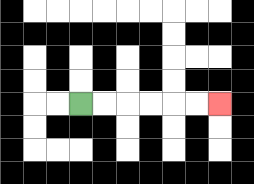{'start': '[3, 4]', 'end': '[9, 4]', 'path_directions': 'R,R,R,R,R,R', 'path_coordinates': '[[3, 4], [4, 4], [5, 4], [6, 4], [7, 4], [8, 4], [9, 4]]'}